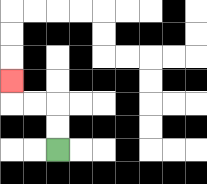{'start': '[2, 6]', 'end': '[0, 3]', 'path_directions': 'U,U,L,L,U', 'path_coordinates': '[[2, 6], [2, 5], [2, 4], [1, 4], [0, 4], [0, 3]]'}